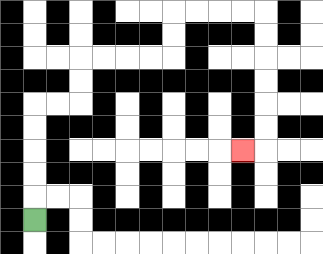{'start': '[1, 9]', 'end': '[10, 6]', 'path_directions': 'U,U,U,U,U,R,R,U,U,R,R,R,R,U,U,R,R,R,R,D,D,D,D,D,D,L', 'path_coordinates': '[[1, 9], [1, 8], [1, 7], [1, 6], [1, 5], [1, 4], [2, 4], [3, 4], [3, 3], [3, 2], [4, 2], [5, 2], [6, 2], [7, 2], [7, 1], [7, 0], [8, 0], [9, 0], [10, 0], [11, 0], [11, 1], [11, 2], [11, 3], [11, 4], [11, 5], [11, 6], [10, 6]]'}